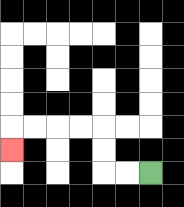{'start': '[6, 7]', 'end': '[0, 6]', 'path_directions': 'L,L,U,U,L,L,L,L,D', 'path_coordinates': '[[6, 7], [5, 7], [4, 7], [4, 6], [4, 5], [3, 5], [2, 5], [1, 5], [0, 5], [0, 6]]'}